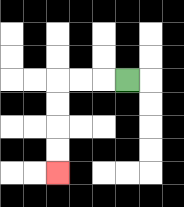{'start': '[5, 3]', 'end': '[2, 7]', 'path_directions': 'L,L,L,D,D,D,D', 'path_coordinates': '[[5, 3], [4, 3], [3, 3], [2, 3], [2, 4], [2, 5], [2, 6], [2, 7]]'}